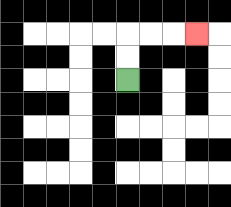{'start': '[5, 3]', 'end': '[8, 1]', 'path_directions': 'U,U,R,R,R', 'path_coordinates': '[[5, 3], [5, 2], [5, 1], [6, 1], [7, 1], [8, 1]]'}